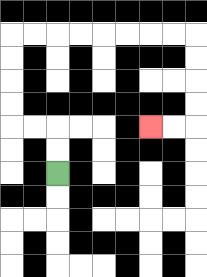{'start': '[2, 7]', 'end': '[6, 5]', 'path_directions': 'U,U,L,L,U,U,U,U,R,R,R,R,R,R,R,R,D,D,D,D,L,L', 'path_coordinates': '[[2, 7], [2, 6], [2, 5], [1, 5], [0, 5], [0, 4], [0, 3], [0, 2], [0, 1], [1, 1], [2, 1], [3, 1], [4, 1], [5, 1], [6, 1], [7, 1], [8, 1], [8, 2], [8, 3], [8, 4], [8, 5], [7, 5], [6, 5]]'}